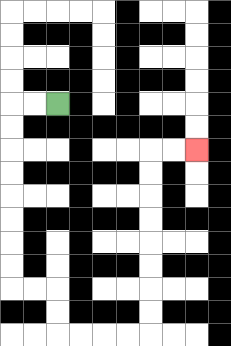{'start': '[2, 4]', 'end': '[8, 6]', 'path_directions': 'L,L,D,D,D,D,D,D,D,D,R,R,D,D,R,R,R,R,U,U,U,U,U,U,U,U,R,R', 'path_coordinates': '[[2, 4], [1, 4], [0, 4], [0, 5], [0, 6], [0, 7], [0, 8], [0, 9], [0, 10], [0, 11], [0, 12], [1, 12], [2, 12], [2, 13], [2, 14], [3, 14], [4, 14], [5, 14], [6, 14], [6, 13], [6, 12], [6, 11], [6, 10], [6, 9], [6, 8], [6, 7], [6, 6], [7, 6], [8, 6]]'}